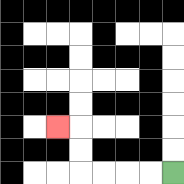{'start': '[7, 7]', 'end': '[2, 5]', 'path_directions': 'L,L,L,L,U,U,L', 'path_coordinates': '[[7, 7], [6, 7], [5, 7], [4, 7], [3, 7], [3, 6], [3, 5], [2, 5]]'}